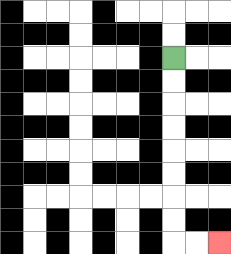{'start': '[7, 2]', 'end': '[9, 10]', 'path_directions': 'D,D,D,D,D,D,D,D,R,R', 'path_coordinates': '[[7, 2], [7, 3], [7, 4], [7, 5], [7, 6], [7, 7], [7, 8], [7, 9], [7, 10], [8, 10], [9, 10]]'}